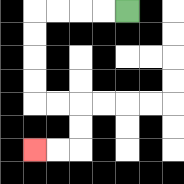{'start': '[5, 0]', 'end': '[1, 6]', 'path_directions': 'L,L,L,L,D,D,D,D,R,R,D,D,L,L', 'path_coordinates': '[[5, 0], [4, 0], [3, 0], [2, 0], [1, 0], [1, 1], [1, 2], [1, 3], [1, 4], [2, 4], [3, 4], [3, 5], [3, 6], [2, 6], [1, 6]]'}